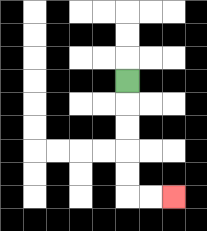{'start': '[5, 3]', 'end': '[7, 8]', 'path_directions': 'D,D,D,D,D,R,R', 'path_coordinates': '[[5, 3], [5, 4], [5, 5], [5, 6], [5, 7], [5, 8], [6, 8], [7, 8]]'}